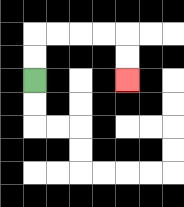{'start': '[1, 3]', 'end': '[5, 3]', 'path_directions': 'U,U,R,R,R,R,D,D', 'path_coordinates': '[[1, 3], [1, 2], [1, 1], [2, 1], [3, 1], [4, 1], [5, 1], [5, 2], [5, 3]]'}